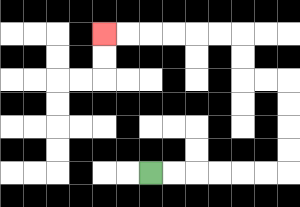{'start': '[6, 7]', 'end': '[4, 1]', 'path_directions': 'R,R,R,R,R,R,U,U,U,U,L,L,U,U,L,L,L,L,L,L', 'path_coordinates': '[[6, 7], [7, 7], [8, 7], [9, 7], [10, 7], [11, 7], [12, 7], [12, 6], [12, 5], [12, 4], [12, 3], [11, 3], [10, 3], [10, 2], [10, 1], [9, 1], [8, 1], [7, 1], [6, 1], [5, 1], [4, 1]]'}